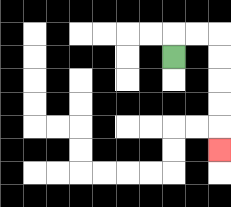{'start': '[7, 2]', 'end': '[9, 6]', 'path_directions': 'U,R,R,D,D,D,D,D', 'path_coordinates': '[[7, 2], [7, 1], [8, 1], [9, 1], [9, 2], [9, 3], [9, 4], [9, 5], [9, 6]]'}